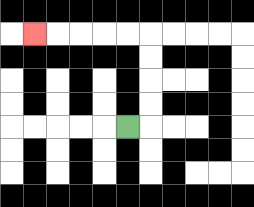{'start': '[5, 5]', 'end': '[1, 1]', 'path_directions': 'R,U,U,U,U,L,L,L,L,L', 'path_coordinates': '[[5, 5], [6, 5], [6, 4], [6, 3], [6, 2], [6, 1], [5, 1], [4, 1], [3, 1], [2, 1], [1, 1]]'}